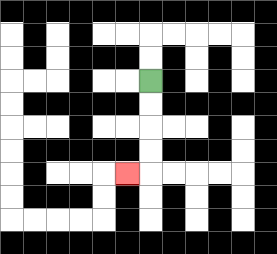{'start': '[6, 3]', 'end': '[5, 7]', 'path_directions': 'D,D,D,D,L', 'path_coordinates': '[[6, 3], [6, 4], [6, 5], [6, 6], [6, 7], [5, 7]]'}